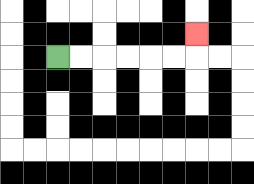{'start': '[2, 2]', 'end': '[8, 1]', 'path_directions': 'R,R,R,R,R,R,U', 'path_coordinates': '[[2, 2], [3, 2], [4, 2], [5, 2], [6, 2], [7, 2], [8, 2], [8, 1]]'}